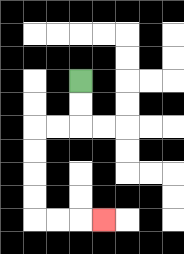{'start': '[3, 3]', 'end': '[4, 9]', 'path_directions': 'D,D,L,L,D,D,D,D,R,R,R', 'path_coordinates': '[[3, 3], [3, 4], [3, 5], [2, 5], [1, 5], [1, 6], [1, 7], [1, 8], [1, 9], [2, 9], [3, 9], [4, 9]]'}